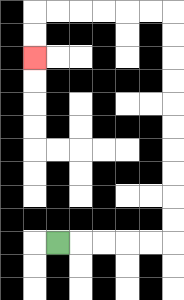{'start': '[2, 10]', 'end': '[1, 2]', 'path_directions': 'R,R,R,R,R,U,U,U,U,U,U,U,U,U,U,L,L,L,L,L,L,D,D', 'path_coordinates': '[[2, 10], [3, 10], [4, 10], [5, 10], [6, 10], [7, 10], [7, 9], [7, 8], [7, 7], [7, 6], [7, 5], [7, 4], [7, 3], [7, 2], [7, 1], [7, 0], [6, 0], [5, 0], [4, 0], [3, 0], [2, 0], [1, 0], [1, 1], [1, 2]]'}